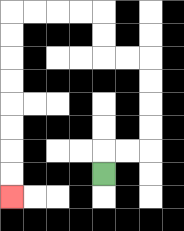{'start': '[4, 7]', 'end': '[0, 8]', 'path_directions': 'U,R,R,U,U,U,U,L,L,U,U,L,L,L,L,D,D,D,D,D,D,D,D', 'path_coordinates': '[[4, 7], [4, 6], [5, 6], [6, 6], [6, 5], [6, 4], [6, 3], [6, 2], [5, 2], [4, 2], [4, 1], [4, 0], [3, 0], [2, 0], [1, 0], [0, 0], [0, 1], [0, 2], [0, 3], [0, 4], [0, 5], [0, 6], [0, 7], [0, 8]]'}